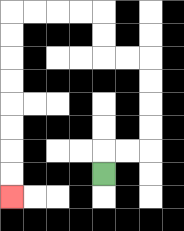{'start': '[4, 7]', 'end': '[0, 8]', 'path_directions': 'U,R,R,U,U,U,U,L,L,U,U,L,L,L,L,D,D,D,D,D,D,D,D', 'path_coordinates': '[[4, 7], [4, 6], [5, 6], [6, 6], [6, 5], [6, 4], [6, 3], [6, 2], [5, 2], [4, 2], [4, 1], [4, 0], [3, 0], [2, 0], [1, 0], [0, 0], [0, 1], [0, 2], [0, 3], [0, 4], [0, 5], [0, 6], [0, 7], [0, 8]]'}